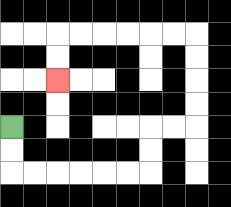{'start': '[0, 5]', 'end': '[2, 3]', 'path_directions': 'D,D,R,R,R,R,R,R,U,U,R,R,U,U,U,U,L,L,L,L,L,L,D,D', 'path_coordinates': '[[0, 5], [0, 6], [0, 7], [1, 7], [2, 7], [3, 7], [4, 7], [5, 7], [6, 7], [6, 6], [6, 5], [7, 5], [8, 5], [8, 4], [8, 3], [8, 2], [8, 1], [7, 1], [6, 1], [5, 1], [4, 1], [3, 1], [2, 1], [2, 2], [2, 3]]'}